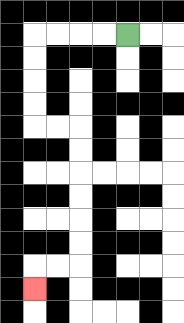{'start': '[5, 1]', 'end': '[1, 12]', 'path_directions': 'L,L,L,L,D,D,D,D,R,R,D,D,D,D,D,D,L,L,D', 'path_coordinates': '[[5, 1], [4, 1], [3, 1], [2, 1], [1, 1], [1, 2], [1, 3], [1, 4], [1, 5], [2, 5], [3, 5], [3, 6], [3, 7], [3, 8], [3, 9], [3, 10], [3, 11], [2, 11], [1, 11], [1, 12]]'}